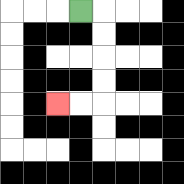{'start': '[3, 0]', 'end': '[2, 4]', 'path_directions': 'R,D,D,D,D,L,L', 'path_coordinates': '[[3, 0], [4, 0], [4, 1], [4, 2], [4, 3], [4, 4], [3, 4], [2, 4]]'}